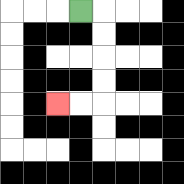{'start': '[3, 0]', 'end': '[2, 4]', 'path_directions': 'R,D,D,D,D,L,L', 'path_coordinates': '[[3, 0], [4, 0], [4, 1], [4, 2], [4, 3], [4, 4], [3, 4], [2, 4]]'}